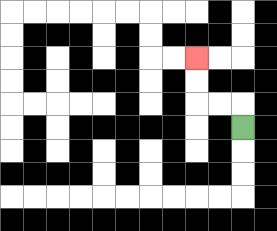{'start': '[10, 5]', 'end': '[8, 2]', 'path_directions': 'U,L,L,U,U', 'path_coordinates': '[[10, 5], [10, 4], [9, 4], [8, 4], [8, 3], [8, 2]]'}